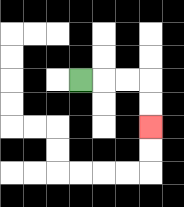{'start': '[3, 3]', 'end': '[6, 5]', 'path_directions': 'R,R,R,D,D', 'path_coordinates': '[[3, 3], [4, 3], [5, 3], [6, 3], [6, 4], [6, 5]]'}